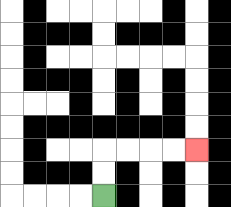{'start': '[4, 8]', 'end': '[8, 6]', 'path_directions': 'U,U,R,R,R,R', 'path_coordinates': '[[4, 8], [4, 7], [4, 6], [5, 6], [6, 6], [7, 6], [8, 6]]'}